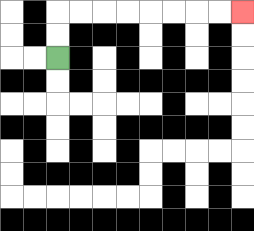{'start': '[2, 2]', 'end': '[10, 0]', 'path_directions': 'U,U,R,R,R,R,R,R,R,R', 'path_coordinates': '[[2, 2], [2, 1], [2, 0], [3, 0], [4, 0], [5, 0], [6, 0], [7, 0], [8, 0], [9, 0], [10, 0]]'}